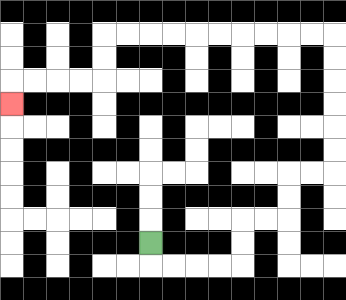{'start': '[6, 10]', 'end': '[0, 4]', 'path_directions': 'D,R,R,R,R,U,U,R,R,U,U,R,R,U,U,U,U,U,U,L,L,L,L,L,L,L,L,L,L,D,D,L,L,L,L,D', 'path_coordinates': '[[6, 10], [6, 11], [7, 11], [8, 11], [9, 11], [10, 11], [10, 10], [10, 9], [11, 9], [12, 9], [12, 8], [12, 7], [13, 7], [14, 7], [14, 6], [14, 5], [14, 4], [14, 3], [14, 2], [14, 1], [13, 1], [12, 1], [11, 1], [10, 1], [9, 1], [8, 1], [7, 1], [6, 1], [5, 1], [4, 1], [4, 2], [4, 3], [3, 3], [2, 3], [1, 3], [0, 3], [0, 4]]'}